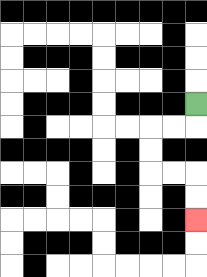{'start': '[8, 4]', 'end': '[8, 9]', 'path_directions': 'D,L,L,D,D,R,R,D,D', 'path_coordinates': '[[8, 4], [8, 5], [7, 5], [6, 5], [6, 6], [6, 7], [7, 7], [8, 7], [8, 8], [8, 9]]'}